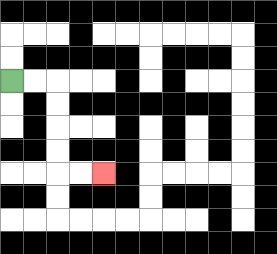{'start': '[0, 3]', 'end': '[4, 7]', 'path_directions': 'R,R,D,D,D,D,R,R', 'path_coordinates': '[[0, 3], [1, 3], [2, 3], [2, 4], [2, 5], [2, 6], [2, 7], [3, 7], [4, 7]]'}